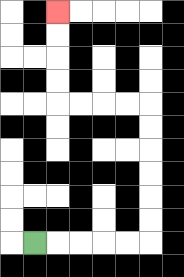{'start': '[1, 10]', 'end': '[2, 0]', 'path_directions': 'R,R,R,R,R,U,U,U,U,U,U,L,L,L,L,U,U,U,U', 'path_coordinates': '[[1, 10], [2, 10], [3, 10], [4, 10], [5, 10], [6, 10], [6, 9], [6, 8], [6, 7], [6, 6], [6, 5], [6, 4], [5, 4], [4, 4], [3, 4], [2, 4], [2, 3], [2, 2], [2, 1], [2, 0]]'}